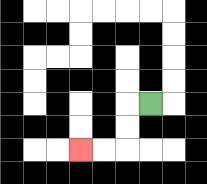{'start': '[6, 4]', 'end': '[3, 6]', 'path_directions': 'L,D,D,L,L', 'path_coordinates': '[[6, 4], [5, 4], [5, 5], [5, 6], [4, 6], [3, 6]]'}